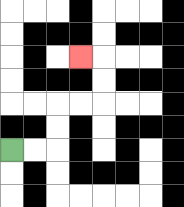{'start': '[0, 6]', 'end': '[3, 2]', 'path_directions': 'R,R,U,U,R,R,U,U,L', 'path_coordinates': '[[0, 6], [1, 6], [2, 6], [2, 5], [2, 4], [3, 4], [4, 4], [4, 3], [4, 2], [3, 2]]'}